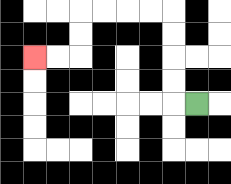{'start': '[8, 4]', 'end': '[1, 2]', 'path_directions': 'L,U,U,U,U,L,L,L,L,D,D,L,L', 'path_coordinates': '[[8, 4], [7, 4], [7, 3], [7, 2], [7, 1], [7, 0], [6, 0], [5, 0], [4, 0], [3, 0], [3, 1], [3, 2], [2, 2], [1, 2]]'}